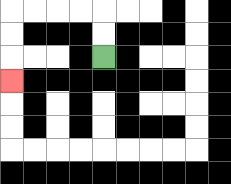{'start': '[4, 2]', 'end': '[0, 3]', 'path_directions': 'U,U,L,L,L,L,D,D,D', 'path_coordinates': '[[4, 2], [4, 1], [4, 0], [3, 0], [2, 0], [1, 0], [0, 0], [0, 1], [0, 2], [0, 3]]'}